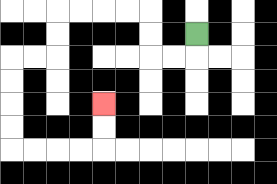{'start': '[8, 1]', 'end': '[4, 4]', 'path_directions': 'D,L,L,U,U,L,L,L,L,D,D,L,L,D,D,D,D,R,R,R,R,U,U', 'path_coordinates': '[[8, 1], [8, 2], [7, 2], [6, 2], [6, 1], [6, 0], [5, 0], [4, 0], [3, 0], [2, 0], [2, 1], [2, 2], [1, 2], [0, 2], [0, 3], [0, 4], [0, 5], [0, 6], [1, 6], [2, 6], [3, 6], [4, 6], [4, 5], [4, 4]]'}